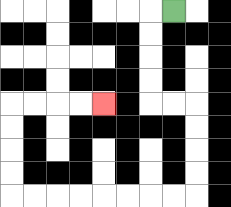{'start': '[7, 0]', 'end': '[4, 4]', 'path_directions': 'L,D,D,D,D,R,R,D,D,D,D,L,L,L,L,L,L,L,L,U,U,U,U,R,R,R,R', 'path_coordinates': '[[7, 0], [6, 0], [6, 1], [6, 2], [6, 3], [6, 4], [7, 4], [8, 4], [8, 5], [8, 6], [8, 7], [8, 8], [7, 8], [6, 8], [5, 8], [4, 8], [3, 8], [2, 8], [1, 8], [0, 8], [0, 7], [0, 6], [0, 5], [0, 4], [1, 4], [2, 4], [3, 4], [4, 4]]'}